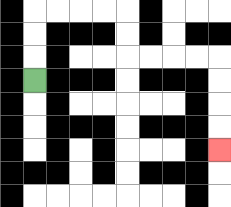{'start': '[1, 3]', 'end': '[9, 6]', 'path_directions': 'U,U,U,R,R,R,R,D,D,R,R,R,R,D,D,D,D', 'path_coordinates': '[[1, 3], [1, 2], [1, 1], [1, 0], [2, 0], [3, 0], [4, 0], [5, 0], [5, 1], [5, 2], [6, 2], [7, 2], [8, 2], [9, 2], [9, 3], [9, 4], [9, 5], [9, 6]]'}